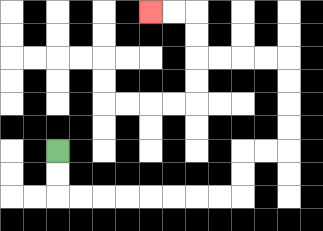{'start': '[2, 6]', 'end': '[6, 0]', 'path_directions': 'D,D,R,R,R,R,R,R,R,R,U,U,R,R,U,U,U,U,L,L,L,L,U,U,L,L', 'path_coordinates': '[[2, 6], [2, 7], [2, 8], [3, 8], [4, 8], [5, 8], [6, 8], [7, 8], [8, 8], [9, 8], [10, 8], [10, 7], [10, 6], [11, 6], [12, 6], [12, 5], [12, 4], [12, 3], [12, 2], [11, 2], [10, 2], [9, 2], [8, 2], [8, 1], [8, 0], [7, 0], [6, 0]]'}